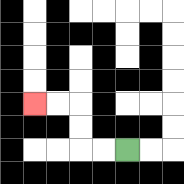{'start': '[5, 6]', 'end': '[1, 4]', 'path_directions': 'L,L,U,U,L,L', 'path_coordinates': '[[5, 6], [4, 6], [3, 6], [3, 5], [3, 4], [2, 4], [1, 4]]'}